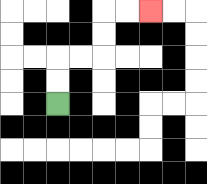{'start': '[2, 4]', 'end': '[6, 0]', 'path_directions': 'U,U,R,R,U,U,R,R', 'path_coordinates': '[[2, 4], [2, 3], [2, 2], [3, 2], [4, 2], [4, 1], [4, 0], [5, 0], [6, 0]]'}